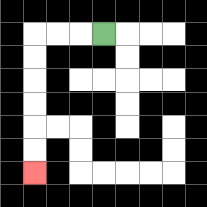{'start': '[4, 1]', 'end': '[1, 7]', 'path_directions': 'L,L,L,D,D,D,D,D,D', 'path_coordinates': '[[4, 1], [3, 1], [2, 1], [1, 1], [1, 2], [1, 3], [1, 4], [1, 5], [1, 6], [1, 7]]'}